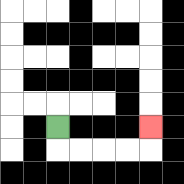{'start': '[2, 5]', 'end': '[6, 5]', 'path_directions': 'D,R,R,R,R,U', 'path_coordinates': '[[2, 5], [2, 6], [3, 6], [4, 6], [5, 6], [6, 6], [6, 5]]'}